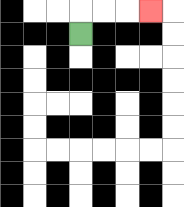{'start': '[3, 1]', 'end': '[6, 0]', 'path_directions': 'U,R,R,R', 'path_coordinates': '[[3, 1], [3, 0], [4, 0], [5, 0], [6, 0]]'}